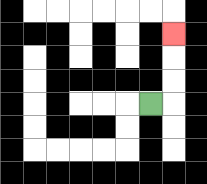{'start': '[6, 4]', 'end': '[7, 1]', 'path_directions': 'R,U,U,U', 'path_coordinates': '[[6, 4], [7, 4], [7, 3], [7, 2], [7, 1]]'}